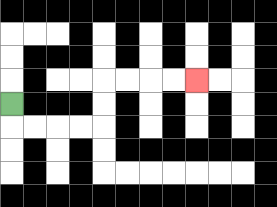{'start': '[0, 4]', 'end': '[8, 3]', 'path_directions': 'D,R,R,R,R,U,U,R,R,R,R', 'path_coordinates': '[[0, 4], [0, 5], [1, 5], [2, 5], [3, 5], [4, 5], [4, 4], [4, 3], [5, 3], [6, 3], [7, 3], [8, 3]]'}